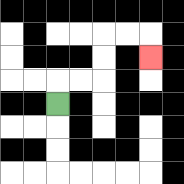{'start': '[2, 4]', 'end': '[6, 2]', 'path_directions': 'U,R,R,U,U,R,R,D', 'path_coordinates': '[[2, 4], [2, 3], [3, 3], [4, 3], [4, 2], [4, 1], [5, 1], [6, 1], [6, 2]]'}